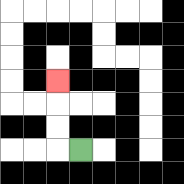{'start': '[3, 6]', 'end': '[2, 3]', 'path_directions': 'L,U,U,U', 'path_coordinates': '[[3, 6], [2, 6], [2, 5], [2, 4], [2, 3]]'}